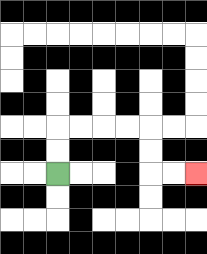{'start': '[2, 7]', 'end': '[8, 7]', 'path_directions': 'U,U,R,R,R,R,D,D,R,R', 'path_coordinates': '[[2, 7], [2, 6], [2, 5], [3, 5], [4, 5], [5, 5], [6, 5], [6, 6], [6, 7], [7, 7], [8, 7]]'}